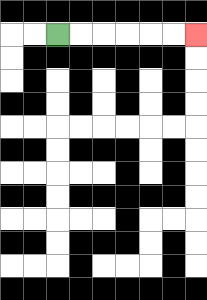{'start': '[2, 1]', 'end': '[8, 1]', 'path_directions': 'R,R,R,R,R,R', 'path_coordinates': '[[2, 1], [3, 1], [4, 1], [5, 1], [6, 1], [7, 1], [8, 1]]'}